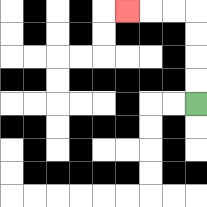{'start': '[8, 4]', 'end': '[5, 0]', 'path_directions': 'U,U,U,U,L,L,L', 'path_coordinates': '[[8, 4], [8, 3], [8, 2], [8, 1], [8, 0], [7, 0], [6, 0], [5, 0]]'}